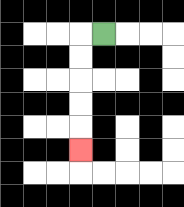{'start': '[4, 1]', 'end': '[3, 6]', 'path_directions': 'L,D,D,D,D,D', 'path_coordinates': '[[4, 1], [3, 1], [3, 2], [3, 3], [3, 4], [3, 5], [3, 6]]'}